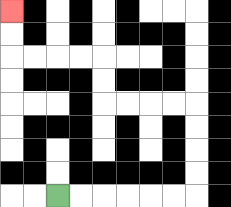{'start': '[2, 8]', 'end': '[0, 0]', 'path_directions': 'R,R,R,R,R,R,U,U,U,U,L,L,L,L,U,U,L,L,L,L,U,U', 'path_coordinates': '[[2, 8], [3, 8], [4, 8], [5, 8], [6, 8], [7, 8], [8, 8], [8, 7], [8, 6], [8, 5], [8, 4], [7, 4], [6, 4], [5, 4], [4, 4], [4, 3], [4, 2], [3, 2], [2, 2], [1, 2], [0, 2], [0, 1], [0, 0]]'}